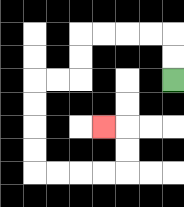{'start': '[7, 3]', 'end': '[4, 5]', 'path_directions': 'U,U,L,L,L,L,D,D,L,L,D,D,D,D,R,R,R,R,U,U,L', 'path_coordinates': '[[7, 3], [7, 2], [7, 1], [6, 1], [5, 1], [4, 1], [3, 1], [3, 2], [3, 3], [2, 3], [1, 3], [1, 4], [1, 5], [1, 6], [1, 7], [2, 7], [3, 7], [4, 7], [5, 7], [5, 6], [5, 5], [4, 5]]'}